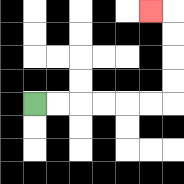{'start': '[1, 4]', 'end': '[6, 0]', 'path_directions': 'R,R,R,R,R,R,U,U,U,U,L', 'path_coordinates': '[[1, 4], [2, 4], [3, 4], [4, 4], [5, 4], [6, 4], [7, 4], [7, 3], [7, 2], [7, 1], [7, 0], [6, 0]]'}